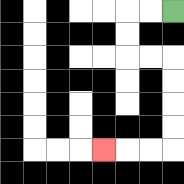{'start': '[7, 0]', 'end': '[4, 6]', 'path_directions': 'L,L,D,D,R,R,D,D,D,D,L,L,L', 'path_coordinates': '[[7, 0], [6, 0], [5, 0], [5, 1], [5, 2], [6, 2], [7, 2], [7, 3], [7, 4], [7, 5], [7, 6], [6, 6], [5, 6], [4, 6]]'}